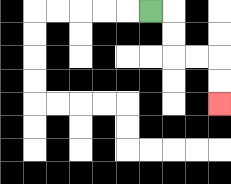{'start': '[6, 0]', 'end': '[9, 4]', 'path_directions': 'R,D,D,R,R,D,D', 'path_coordinates': '[[6, 0], [7, 0], [7, 1], [7, 2], [8, 2], [9, 2], [9, 3], [9, 4]]'}